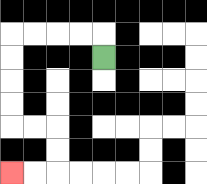{'start': '[4, 2]', 'end': '[0, 7]', 'path_directions': 'U,L,L,L,L,D,D,D,D,R,R,D,D,L,L', 'path_coordinates': '[[4, 2], [4, 1], [3, 1], [2, 1], [1, 1], [0, 1], [0, 2], [0, 3], [0, 4], [0, 5], [1, 5], [2, 5], [2, 6], [2, 7], [1, 7], [0, 7]]'}